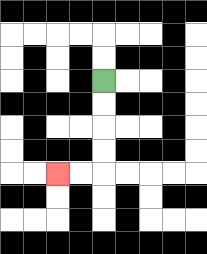{'start': '[4, 3]', 'end': '[2, 7]', 'path_directions': 'D,D,D,D,L,L', 'path_coordinates': '[[4, 3], [4, 4], [4, 5], [4, 6], [4, 7], [3, 7], [2, 7]]'}